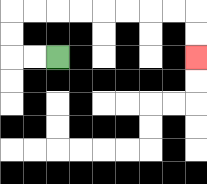{'start': '[2, 2]', 'end': '[8, 2]', 'path_directions': 'L,L,U,U,R,R,R,R,R,R,R,R,D,D', 'path_coordinates': '[[2, 2], [1, 2], [0, 2], [0, 1], [0, 0], [1, 0], [2, 0], [3, 0], [4, 0], [5, 0], [6, 0], [7, 0], [8, 0], [8, 1], [8, 2]]'}